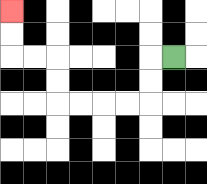{'start': '[7, 2]', 'end': '[0, 0]', 'path_directions': 'L,D,D,L,L,L,L,U,U,L,L,U,U', 'path_coordinates': '[[7, 2], [6, 2], [6, 3], [6, 4], [5, 4], [4, 4], [3, 4], [2, 4], [2, 3], [2, 2], [1, 2], [0, 2], [0, 1], [0, 0]]'}